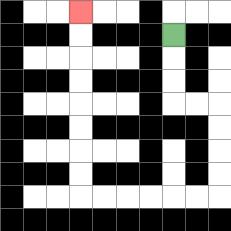{'start': '[7, 1]', 'end': '[3, 0]', 'path_directions': 'D,D,D,R,R,D,D,D,D,L,L,L,L,L,L,U,U,U,U,U,U,U,U', 'path_coordinates': '[[7, 1], [7, 2], [7, 3], [7, 4], [8, 4], [9, 4], [9, 5], [9, 6], [9, 7], [9, 8], [8, 8], [7, 8], [6, 8], [5, 8], [4, 8], [3, 8], [3, 7], [3, 6], [3, 5], [3, 4], [3, 3], [3, 2], [3, 1], [3, 0]]'}